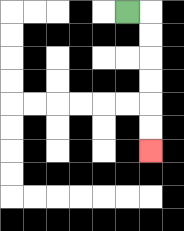{'start': '[5, 0]', 'end': '[6, 6]', 'path_directions': 'R,D,D,D,D,D,D', 'path_coordinates': '[[5, 0], [6, 0], [6, 1], [6, 2], [6, 3], [6, 4], [6, 5], [6, 6]]'}